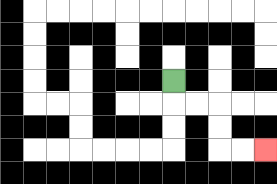{'start': '[7, 3]', 'end': '[11, 6]', 'path_directions': 'D,R,R,D,D,R,R', 'path_coordinates': '[[7, 3], [7, 4], [8, 4], [9, 4], [9, 5], [9, 6], [10, 6], [11, 6]]'}